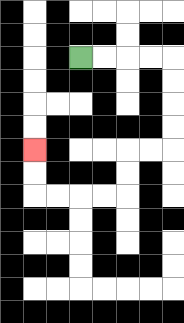{'start': '[3, 2]', 'end': '[1, 6]', 'path_directions': 'R,R,R,R,D,D,D,D,L,L,D,D,L,L,L,L,U,U', 'path_coordinates': '[[3, 2], [4, 2], [5, 2], [6, 2], [7, 2], [7, 3], [7, 4], [7, 5], [7, 6], [6, 6], [5, 6], [5, 7], [5, 8], [4, 8], [3, 8], [2, 8], [1, 8], [1, 7], [1, 6]]'}